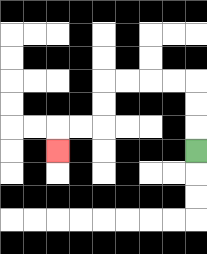{'start': '[8, 6]', 'end': '[2, 6]', 'path_directions': 'U,U,U,L,L,L,L,D,D,L,L,D', 'path_coordinates': '[[8, 6], [8, 5], [8, 4], [8, 3], [7, 3], [6, 3], [5, 3], [4, 3], [4, 4], [4, 5], [3, 5], [2, 5], [2, 6]]'}